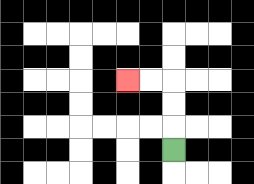{'start': '[7, 6]', 'end': '[5, 3]', 'path_directions': 'U,U,U,L,L', 'path_coordinates': '[[7, 6], [7, 5], [7, 4], [7, 3], [6, 3], [5, 3]]'}